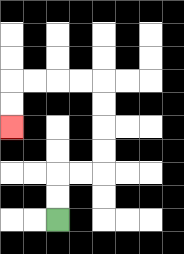{'start': '[2, 9]', 'end': '[0, 5]', 'path_directions': 'U,U,R,R,U,U,U,U,L,L,L,L,D,D', 'path_coordinates': '[[2, 9], [2, 8], [2, 7], [3, 7], [4, 7], [4, 6], [4, 5], [4, 4], [4, 3], [3, 3], [2, 3], [1, 3], [0, 3], [0, 4], [0, 5]]'}